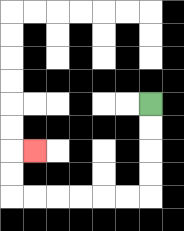{'start': '[6, 4]', 'end': '[1, 6]', 'path_directions': 'D,D,D,D,L,L,L,L,L,L,U,U,R', 'path_coordinates': '[[6, 4], [6, 5], [6, 6], [6, 7], [6, 8], [5, 8], [4, 8], [3, 8], [2, 8], [1, 8], [0, 8], [0, 7], [0, 6], [1, 6]]'}